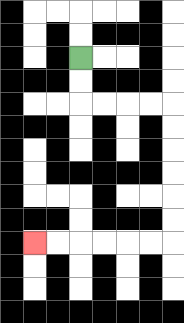{'start': '[3, 2]', 'end': '[1, 10]', 'path_directions': 'D,D,R,R,R,R,D,D,D,D,D,D,L,L,L,L,L,L', 'path_coordinates': '[[3, 2], [3, 3], [3, 4], [4, 4], [5, 4], [6, 4], [7, 4], [7, 5], [7, 6], [7, 7], [7, 8], [7, 9], [7, 10], [6, 10], [5, 10], [4, 10], [3, 10], [2, 10], [1, 10]]'}